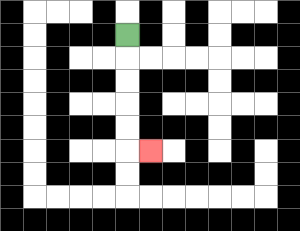{'start': '[5, 1]', 'end': '[6, 6]', 'path_directions': 'D,D,D,D,D,R', 'path_coordinates': '[[5, 1], [5, 2], [5, 3], [5, 4], [5, 5], [5, 6], [6, 6]]'}